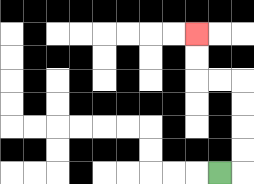{'start': '[9, 7]', 'end': '[8, 1]', 'path_directions': 'R,U,U,U,U,L,L,U,U', 'path_coordinates': '[[9, 7], [10, 7], [10, 6], [10, 5], [10, 4], [10, 3], [9, 3], [8, 3], [8, 2], [8, 1]]'}